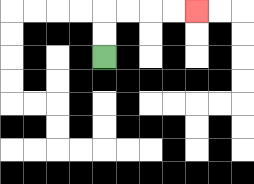{'start': '[4, 2]', 'end': '[8, 0]', 'path_directions': 'U,U,R,R,R,R', 'path_coordinates': '[[4, 2], [4, 1], [4, 0], [5, 0], [6, 0], [7, 0], [8, 0]]'}